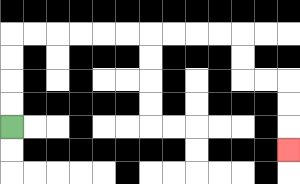{'start': '[0, 5]', 'end': '[12, 6]', 'path_directions': 'U,U,U,U,R,R,R,R,R,R,R,R,R,R,D,D,R,R,D,D,D', 'path_coordinates': '[[0, 5], [0, 4], [0, 3], [0, 2], [0, 1], [1, 1], [2, 1], [3, 1], [4, 1], [5, 1], [6, 1], [7, 1], [8, 1], [9, 1], [10, 1], [10, 2], [10, 3], [11, 3], [12, 3], [12, 4], [12, 5], [12, 6]]'}